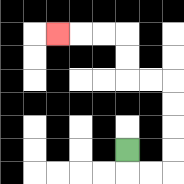{'start': '[5, 6]', 'end': '[2, 1]', 'path_directions': 'D,R,R,U,U,U,U,L,L,U,U,L,L,L', 'path_coordinates': '[[5, 6], [5, 7], [6, 7], [7, 7], [7, 6], [7, 5], [7, 4], [7, 3], [6, 3], [5, 3], [5, 2], [5, 1], [4, 1], [3, 1], [2, 1]]'}